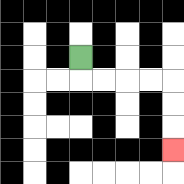{'start': '[3, 2]', 'end': '[7, 6]', 'path_directions': 'D,R,R,R,R,D,D,D', 'path_coordinates': '[[3, 2], [3, 3], [4, 3], [5, 3], [6, 3], [7, 3], [7, 4], [7, 5], [7, 6]]'}